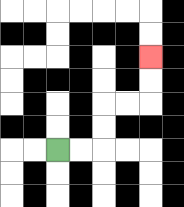{'start': '[2, 6]', 'end': '[6, 2]', 'path_directions': 'R,R,U,U,R,R,U,U', 'path_coordinates': '[[2, 6], [3, 6], [4, 6], [4, 5], [4, 4], [5, 4], [6, 4], [6, 3], [6, 2]]'}